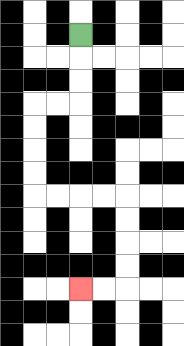{'start': '[3, 1]', 'end': '[3, 12]', 'path_directions': 'D,D,D,L,L,D,D,D,D,R,R,R,R,D,D,D,D,L,L', 'path_coordinates': '[[3, 1], [3, 2], [3, 3], [3, 4], [2, 4], [1, 4], [1, 5], [1, 6], [1, 7], [1, 8], [2, 8], [3, 8], [4, 8], [5, 8], [5, 9], [5, 10], [5, 11], [5, 12], [4, 12], [3, 12]]'}